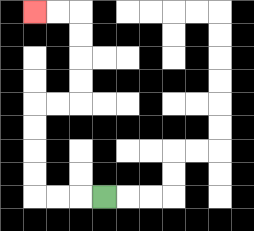{'start': '[4, 8]', 'end': '[1, 0]', 'path_directions': 'L,L,L,U,U,U,U,R,R,U,U,U,U,L,L', 'path_coordinates': '[[4, 8], [3, 8], [2, 8], [1, 8], [1, 7], [1, 6], [1, 5], [1, 4], [2, 4], [3, 4], [3, 3], [3, 2], [3, 1], [3, 0], [2, 0], [1, 0]]'}